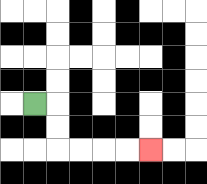{'start': '[1, 4]', 'end': '[6, 6]', 'path_directions': 'R,D,D,R,R,R,R', 'path_coordinates': '[[1, 4], [2, 4], [2, 5], [2, 6], [3, 6], [4, 6], [5, 6], [6, 6]]'}